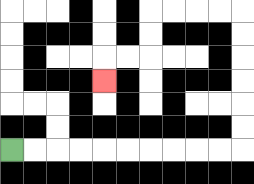{'start': '[0, 6]', 'end': '[4, 3]', 'path_directions': 'R,R,R,R,R,R,R,R,R,R,U,U,U,U,U,U,L,L,L,L,D,D,L,L,D', 'path_coordinates': '[[0, 6], [1, 6], [2, 6], [3, 6], [4, 6], [5, 6], [6, 6], [7, 6], [8, 6], [9, 6], [10, 6], [10, 5], [10, 4], [10, 3], [10, 2], [10, 1], [10, 0], [9, 0], [8, 0], [7, 0], [6, 0], [6, 1], [6, 2], [5, 2], [4, 2], [4, 3]]'}